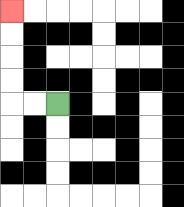{'start': '[2, 4]', 'end': '[0, 0]', 'path_directions': 'L,L,U,U,U,U', 'path_coordinates': '[[2, 4], [1, 4], [0, 4], [0, 3], [0, 2], [0, 1], [0, 0]]'}